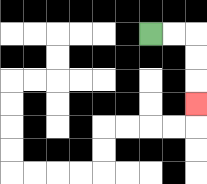{'start': '[6, 1]', 'end': '[8, 4]', 'path_directions': 'R,R,D,D,D', 'path_coordinates': '[[6, 1], [7, 1], [8, 1], [8, 2], [8, 3], [8, 4]]'}